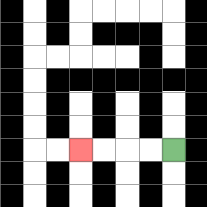{'start': '[7, 6]', 'end': '[3, 6]', 'path_directions': 'L,L,L,L', 'path_coordinates': '[[7, 6], [6, 6], [5, 6], [4, 6], [3, 6]]'}